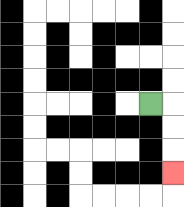{'start': '[6, 4]', 'end': '[7, 7]', 'path_directions': 'R,D,D,D', 'path_coordinates': '[[6, 4], [7, 4], [7, 5], [7, 6], [7, 7]]'}